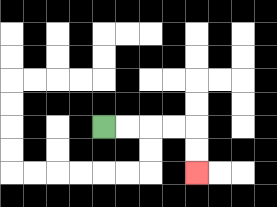{'start': '[4, 5]', 'end': '[8, 7]', 'path_directions': 'R,R,R,R,D,D', 'path_coordinates': '[[4, 5], [5, 5], [6, 5], [7, 5], [8, 5], [8, 6], [8, 7]]'}